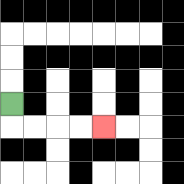{'start': '[0, 4]', 'end': '[4, 5]', 'path_directions': 'D,R,R,R,R', 'path_coordinates': '[[0, 4], [0, 5], [1, 5], [2, 5], [3, 5], [4, 5]]'}